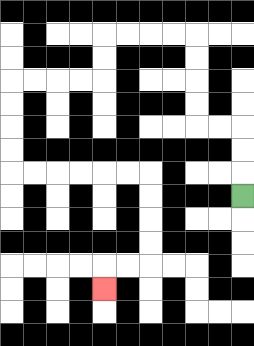{'start': '[10, 8]', 'end': '[4, 12]', 'path_directions': 'U,U,U,L,L,U,U,U,U,L,L,L,L,D,D,L,L,L,L,D,D,D,D,R,R,R,R,R,R,D,D,D,D,L,L,D', 'path_coordinates': '[[10, 8], [10, 7], [10, 6], [10, 5], [9, 5], [8, 5], [8, 4], [8, 3], [8, 2], [8, 1], [7, 1], [6, 1], [5, 1], [4, 1], [4, 2], [4, 3], [3, 3], [2, 3], [1, 3], [0, 3], [0, 4], [0, 5], [0, 6], [0, 7], [1, 7], [2, 7], [3, 7], [4, 7], [5, 7], [6, 7], [6, 8], [6, 9], [6, 10], [6, 11], [5, 11], [4, 11], [4, 12]]'}